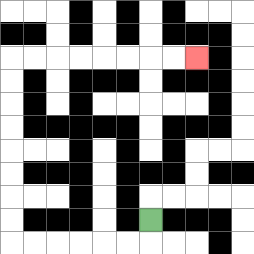{'start': '[6, 9]', 'end': '[8, 2]', 'path_directions': 'D,L,L,L,L,L,L,U,U,U,U,U,U,U,U,R,R,R,R,R,R,R,R', 'path_coordinates': '[[6, 9], [6, 10], [5, 10], [4, 10], [3, 10], [2, 10], [1, 10], [0, 10], [0, 9], [0, 8], [0, 7], [0, 6], [0, 5], [0, 4], [0, 3], [0, 2], [1, 2], [2, 2], [3, 2], [4, 2], [5, 2], [6, 2], [7, 2], [8, 2]]'}